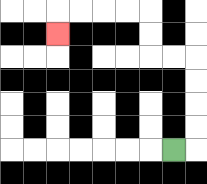{'start': '[7, 6]', 'end': '[2, 1]', 'path_directions': 'R,U,U,U,U,L,L,U,U,L,L,L,L,D', 'path_coordinates': '[[7, 6], [8, 6], [8, 5], [8, 4], [8, 3], [8, 2], [7, 2], [6, 2], [6, 1], [6, 0], [5, 0], [4, 0], [3, 0], [2, 0], [2, 1]]'}